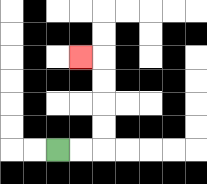{'start': '[2, 6]', 'end': '[3, 2]', 'path_directions': 'R,R,U,U,U,U,L', 'path_coordinates': '[[2, 6], [3, 6], [4, 6], [4, 5], [4, 4], [4, 3], [4, 2], [3, 2]]'}